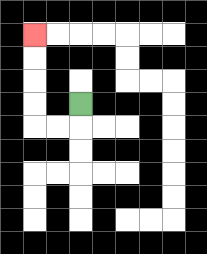{'start': '[3, 4]', 'end': '[1, 1]', 'path_directions': 'D,L,L,U,U,U,U', 'path_coordinates': '[[3, 4], [3, 5], [2, 5], [1, 5], [1, 4], [1, 3], [1, 2], [1, 1]]'}